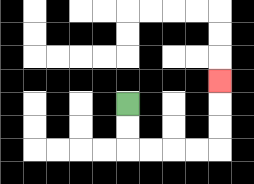{'start': '[5, 4]', 'end': '[9, 3]', 'path_directions': 'D,D,R,R,R,R,U,U,U', 'path_coordinates': '[[5, 4], [5, 5], [5, 6], [6, 6], [7, 6], [8, 6], [9, 6], [9, 5], [9, 4], [9, 3]]'}